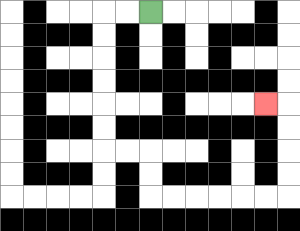{'start': '[6, 0]', 'end': '[11, 4]', 'path_directions': 'L,L,D,D,D,D,D,D,R,R,D,D,R,R,R,R,R,R,U,U,U,U,L', 'path_coordinates': '[[6, 0], [5, 0], [4, 0], [4, 1], [4, 2], [4, 3], [4, 4], [4, 5], [4, 6], [5, 6], [6, 6], [6, 7], [6, 8], [7, 8], [8, 8], [9, 8], [10, 8], [11, 8], [12, 8], [12, 7], [12, 6], [12, 5], [12, 4], [11, 4]]'}